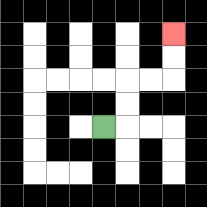{'start': '[4, 5]', 'end': '[7, 1]', 'path_directions': 'R,U,U,R,R,U,U', 'path_coordinates': '[[4, 5], [5, 5], [5, 4], [5, 3], [6, 3], [7, 3], [7, 2], [7, 1]]'}